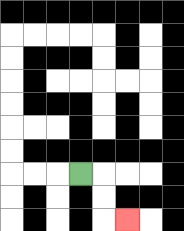{'start': '[3, 7]', 'end': '[5, 9]', 'path_directions': 'R,D,D,R', 'path_coordinates': '[[3, 7], [4, 7], [4, 8], [4, 9], [5, 9]]'}